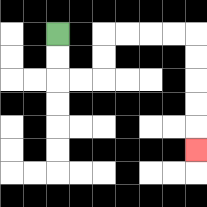{'start': '[2, 1]', 'end': '[8, 6]', 'path_directions': 'D,D,R,R,U,U,R,R,R,R,D,D,D,D,D', 'path_coordinates': '[[2, 1], [2, 2], [2, 3], [3, 3], [4, 3], [4, 2], [4, 1], [5, 1], [6, 1], [7, 1], [8, 1], [8, 2], [8, 3], [8, 4], [8, 5], [8, 6]]'}